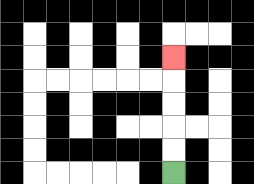{'start': '[7, 7]', 'end': '[7, 2]', 'path_directions': 'U,U,U,U,U', 'path_coordinates': '[[7, 7], [7, 6], [7, 5], [7, 4], [7, 3], [7, 2]]'}